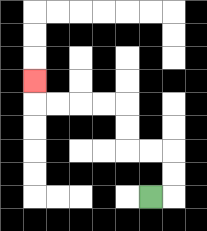{'start': '[6, 8]', 'end': '[1, 3]', 'path_directions': 'R,U,U,L,L,U,U,L,L,L,L,U', 'path_coordinates': '[[6, 8], [7, 8], [7, 7], [7, 6], [6, 6], [5, 6], [5, 5], [5, 4], [4, 4], [3, 4], [2, 4], [1, 4], [1, 3]]'}